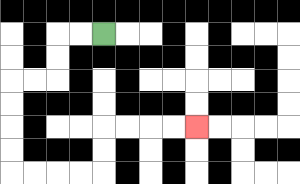{'start': '[4, 1]', 'end': '[8, 5]', 'path_directions': 'L,L,D,D,L,L,D,D,D,D,R,R,R,R,U,U,R,R,R,R', 'path_coordinates': '[[4, 1], [3, 1], [2, 1], [2, 2], [2, 3], [1, 3], [0, 3], [0, 4], [0, 5], [0, 6], [0, 7], [1, 7], [2, 7], [3, 7], [4, 7], [4, 6], [4, 5], [5, 5], [6, 5], [7, 5], [8, 5]]'}